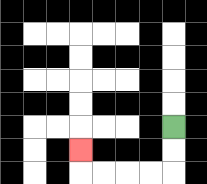{'start': '[7, 5]', 'end': '[3, 6]', 'path_directions': 'D,D,L,L,L,L,U', 'path_coordinates': '[[7, 5], [7, 6], [7, 7], [6, 7], [5, 7], [4, 7], [3, 7], [3, 6]]'}